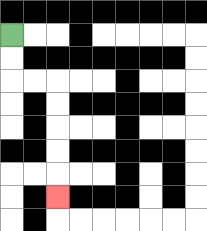{'start': '[0, 1]', 'end': '[2, 8]', 'path_directions': 'D,D,R,R,D,D,D,D,D', 'path_coordinates': '[[0, 1], [0, 2], [0, 3], [1, 3], [2, 3], [2, 4], [2, 5], [2, 6], [2, 7], [2, 8]]'}